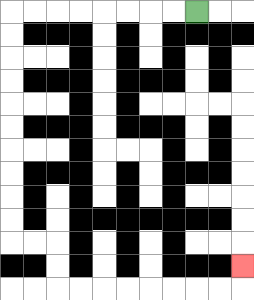{'start': '[8, 0]', 'end': '[10, 11]', 'path_directions': 'L,L,L,L,L,L,L,L,D,D,D,D,D,D,D,D,D,D,R,R,D,D,R,R,R,R,R,R,R,R,U', 'path_coordinates': '[[8, 0], [7, 0], [6, 0], [5, 0], [4, 0], [3, 0], [2, 0], [1, 0], [0, 0], [0, 1], [0, 2], [0, 3], [0, 4], [0, 5], [0, 6], [0, 7], [0, 8], [0, 9], [0, 10], [1, 10], [2, 10], [2, 11], [2, 12], [3, 12], [4, 12], [5, 12], [6, 12], [7, 12], [8, 12], [9, 12], [10, 12], [10, 11]]'}